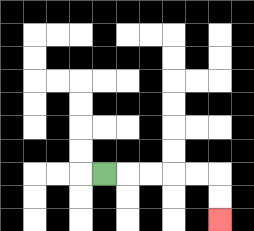{'start': '[4, 7]', 'end': '[9, 9]', 'path_directions': 'R,R,R,R,R,D,D', 'path_coordinates': '[[4, 7], [5, 7], [6, 7], [7, 7], [8, 7], [9, 7], [9, 8], [9, 9]]'}